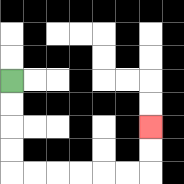{'start': '[0, 3]', 'end': '[6, 5]', 'path_directions': 'D,D,D,D,R,R,R,R,R,R,U,U', 'path_coordinates': '[[0, 3], [0, 4], [0, 5], [0, 6], [0, 7], [1, 7], [2, 7], [3, 7], [4, 7], [5, 7], [6, 7], [6, 6], [6, 5]]'}